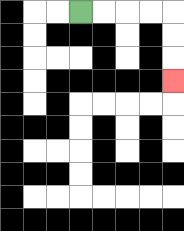{'start': '[3, 0]', 'end': '[7, 3]', 'path_directions': 'R,R,R,R,D,D,D', 'path_coordinates': '[[3, 0], [4, 0], [5, 0], [6, 0], [7, 0], [7, 1], [7, 2], [7, 3]]'}